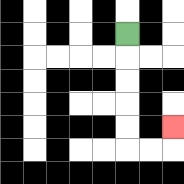{'start': '[5, 1]', 'end': '[7, 5]', 'path_directions': 'D,D,D,D,D,R,R,U', 'path_coordinates': '[[5, 1], [5, 2], [5, 3], [5, 4], [5, 5], [5, 6], [6, 6], [7, 6], [7, 5]]'}